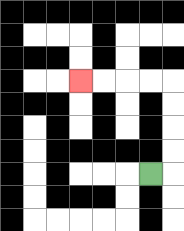{'start': '[6, 7]', 'end': '[3, 3]', 'path_directions': 'R,U,U,U,U,L,L,L,L', 'path_coordinates': '[[6, 7], [7, 7], [7, 6], [7, 5], [7, 4], [7, 3], [6, 3], [5, 3], [4, 3], [3, 3]]'}